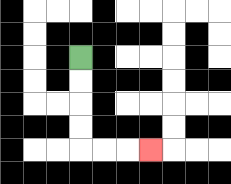{'start': '[3, 2]', 'end': '[6, 6]', 'path_directions': 'D,D,D,D,R,R,R', 'path_coordinates': '[[3, 2], [3, 3], [3, 4], [3, 5], [3, 6], [4, 6], [5, 6], [6, 6]]'}